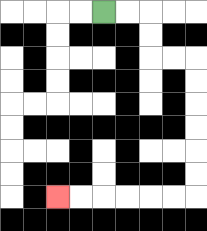{'start': '[4, 0]', 'end': '[2, 8]', 'path_directions': 'R,R,D,D,R,R,D,D,D,D,D,D,L,L,L,L,L,L', 'path_coordinates': '[[4, 0], [5, 0], [6, 0], [6, 1], [6, 2], [7, 2], [8, 2], [8, 3], [8, 4], [8, 5], [8, 6], [8, 7], [8, 8], [7, 8], [6, 8], [5, 8], [4, 8], [3, 8], [2, 8]]'}